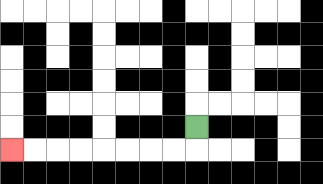{'start': '[8, 5]', 'end': '[0, 6]', 'path_directions': 'D,L,L,L,L,L,L,L,L', 'path_coordinates': '[[8, 5], [8, 6], [7, 6], [6, 6], [5, 6], [4, 6], [3, 6], [2, 6], [1, 6], [0, 6]]'}